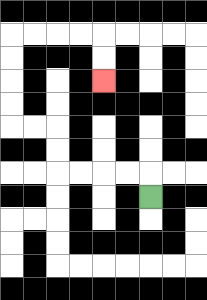{'start': '[6, 8]', 'end': '[4, 3]', 'path_directions': 'U,L,L,L,L,U,U,L,L,U,U,U,U,R,R,R,R,D,D', 'path_coordinates': '[[6, 8], [6, 7], [5, 7], [4, 7], [3, 7], [2, 7], [2, 6], [2, 5], [1, 5], [0, 5], [0, 4], [0, 3], [0, 2], [0, 1], [1, 1], [2, 1], [3, 1], [4, 1], [4, 2], [4, 3]]'}